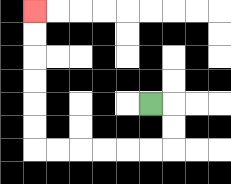{'start': '[6, 4]', 'end': '[1, 0]', 'path_directions': 'R,D,D,L,L,L,L,L,L,U,U,U,U,U,U', 'path_coordinates': '[[6, 4], [7, 4], [7, 5], [7, 6], [6, 6], [5, 6], [4, 6], [3, 6], [2, 6], [1, 6], [1, 5], [1, 4], [1, 3], [1, 2], [1, 1], [1, 0]]'}